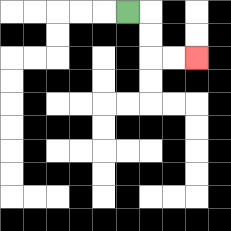{'start': '[5, 0]', 'end': '[8, 2]', 'path_directions': 'R,D,D,R,R', 'path_coordinates': '[[5, 0], [6, 0], [6, 1], [6, 2], [7, 2], [8, 2]]'}